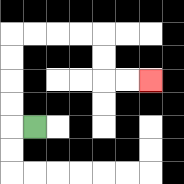{'start': '[1, 5]', 'end': '[6, 3]', 'path_directions': 'L,U,U,U,U,R,R,R,R,D,D,R,R', 'path_coordinates': '[[1, 5], [0, 5], [0, 4], [0, 3], [0, 2], [0, 1], [1, 1], [2, 1], [3, 1], [4, 1], [4, 2], [4, 3], [5, 3], [6, 3]]'}